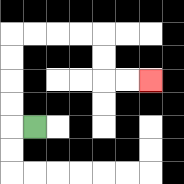{'start': '[1, 5]', 'end': '[6, 3]', 'path_directions': 'L,U,U,U,U,R,R,R,R,D,D,R,R', 'path_coordinates': '[[1, 5], [0, 5], [0, 4], [0, 3], [0, 2], [0, 1], [1, 1], [2, 1], [3, 1], [4, 1], [4, 2], [4, 3], [5, 3], [6, 3]]'}